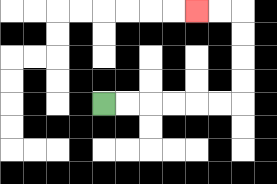{'start': '[4, 4]', 'end': '[8, 0]', 'path_directions': 'R,R,R,R,R,R,U,U,U,U,L,L', 'path_coordinates': '[[4, 4], [5, 4], [6, 4], [7, 4], [8, 4], [9, 4], [10, 4], [10, 3], [10, 2], [10, 1], [10, 0], [9, 0], [8, 0]]'}